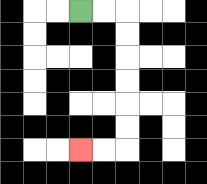{'start': '[3, 0]', 'end': '[3, 6]', 'path_directions': 'R,R,D,D,D,D,D,D,L,L', 'path_coordinates': '[[3, 0], [4, 0], [5, 0], [5, 1], [5, 2], [5, 3], [5, 4], [5, 5], [5, 6], [4, 6], [3, 6]]'}